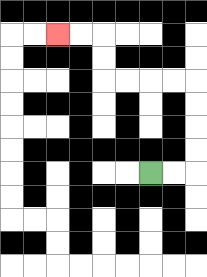{'start': '[6, 7]', 'end': '[2, 1]', 'path_directions': 'R,R,U,U,U,U,L,L,L,L,U,U,L,L', 'path_coordinates': '[[6, 7], [7, 7], [8, 7], [8, 6], [8, 5], [8, 4], [8, 3], [7, 3], [6, 3], [5, 3], [4, 3], [4, 2], [4, 1], [3, 1], [2, 1]]'}